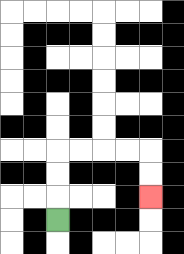{'start': '[2, 9]', 'end': '[6, 8]', 'path_directions': 'U,U,U,R,R,R,R,D,D', 'path_coordinates': '[[2, 9], [2, 8], [2, 7], [2, 6], [3, 6], [4, 6], [5, 6], [6, 6], [6, 7], [6, 8]]'}